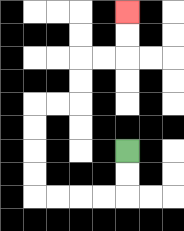{'start': '[5, 6]', 'end': '[5, 0]', 'path_directions': 'D,D,L,L,L,L,U,U,U,U,R,R,U,U,R,R,U,U', 'path_coordinates': '[[5, 6], [5, 7], [5, 8], [4, 8], [3, 8], [2, 8], [1, 8], [1, 7], [1, 6], [1, 5], [1, 4], [2, 4], [3, 4], [3, 3], [3, 2], [4, 2], [5, 2], [5, 1], [5, 0]]'}